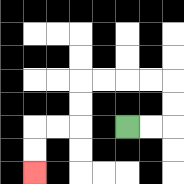{'start': '[5, 5]', 'end': '[1, 7]', 'path_directions': 'R,R,U,U,L,L,L,L,D,D,L,L,D,D', 'path_coordinates': '[[5, 5], [6, 5], [7, 5], [7, 4], [7, 3], [6, 3], [5, 3], [4, 3], [3, 3], [3, 4], [3, 5], [2, 5], [1, 5], [1, 6], [1, 7]]'}